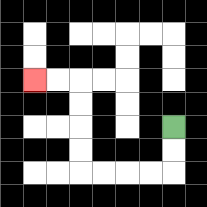{'start': '[7, 5]', 'end': '[1, 3]', 'path_directions': 'D,D,L,L,L,L,U,U,U,U,L,L', 'path_coordinates': '[[7, 5], [7, 6], [7, 7], [6, 7], [5, 7], [4, 7], [3, 7], [3, 6], [3, 5], [3, 4], [3, 3], [2, 3], [1, 3]]'}